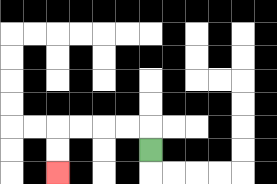{'start': '[6, 6]', 'end': '[2, 7]', 'path_directions': 'U,L,L,L,L,D,D', 'path_coordinates': '[[6, 6], [6, 5], [5, 5], [4, 5], [3, 5], [2, 5], [2, 6], [2, 7]]'}